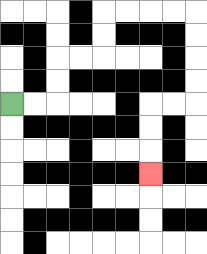{'start': '[0, 4]', 'end': '[6, 7]', 'path_directions': 'R,R,U,U,R,R,U,U,R,R,R,R,D,D,D,D,L,L,D,D,D', 'path_coordinates': '[[0, 4], [1, 4], [2, 4], [2, 3], [2, 2], [3, 2], [4, 2], [4, 1], [4, 0], [5, 0], [6, 0], [7, 0], [8, 0], [8, 1], [8, 2], [8, 3], [8, 4], [7, 4], [6, 4], [6, 5], [6, 6], [6, 7]]'}